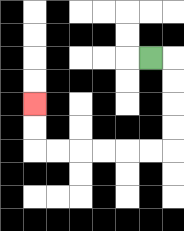{'start': '[6, 2]', 'end': '[1, 4]', 'path_directions': 'R,D,D,D,D,L,L,L,L,L,L,U,U', 'path_coordinates': '[[6, 2], [7, 2], [7, 3], [7, 4], [7, 5], [7, 6], [6, 6], [5, 6], [4, 6], [3, 6], [2, 6], [1, 6], [1, 5], [1, 4]]'}